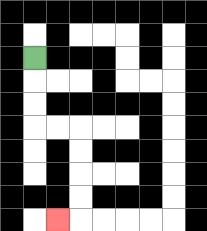{'start': '[1, 2]', 'end': '[2, 9]', 'path_directions': 'D,D,D,R,R,D,D,D,D,L', 'path_coordinates': '[[1, 2], [1, 3], [1, 4], [1, 5], [2, 5], [3, 5], [3, 6], [3, 7], [3, 8], [3, 9], [2, 9]]'}